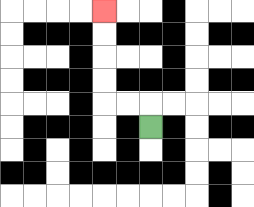{'start': '[6, 5]', 'end': '[4, 0]', 'path_directions': 'U,L,L,U,U,U,U', 'path_coordinates': '[[6, 5], [6, 4], [5, 4], [4, 4], [4, 3], [4, 2], [4, 1], [4, 0]]'}